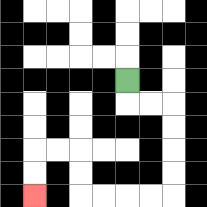{'start': '[5, 3]', 'end': '[1, 8]', 'path_directions': 'D,R,R,D,D,D,D,L,L,L,L,U,U,L,L,D,D', 'path_coordinates': '[[5, 3], [5, 4], [6, 4], [7, 4], [7, 5], [7, 6], [7, 7], [7, 8], [6, 8], [5, 8], [4, 8], [3, 8], [3, 7], [3, 6], [2, 6], [1, 6], [1, 7], [1, 8]]'}